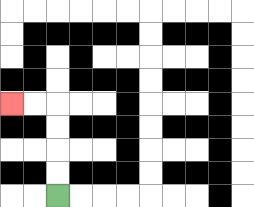{'start': '[2, 8]', 'end': '[0, 4]', 'path_directions': 'U,U,U,U,L,L', 'path_coordinates': '[[2, 8], [2, 7], [2, 6], [2, 5], [2, 4], [1, 4], [0, 4]]'}